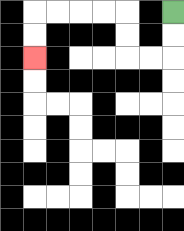{'start': '[7, 0]', 'end': '[1, 2]', 'path_directions': 'D,D,L,L,U,U,L,L,L,L,D,D', 'path_coordinates': '[[7, 0], [7, 1], [7, 2], [6, 2], [5, 2], [5, 1], [5, 0], [4, 0], [3, 0], [2, 0], [1, 0], [1, 1], [1, 2]]'}